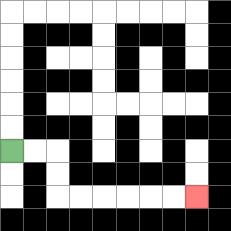{'start': '[0, 6]', 'end': '[8, 8]', 'path_directions': 'R,R,D,D,R,R,R,R,R,R', 'path_coordinates': '[[0, 6], [1, 6], [2, 6], [2, 7], [2, 8], [3, 8], [4, 8], [5, 8], [6, 8], [7, 8], [8, 8]]'}